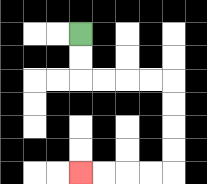{'start': '[3, 1]', 'end': '[3, 7]', 'path_directions': 'D,D,R,R,R,R,D,D,D,D,L,L,L,L', 'path_coordinates': '[[3, 1], [3, 2], [3, 3], [4, 3], [5, 3], [6, 3], [7, 3], [7, 4], [7, 5], [7, 6], [7, 7], [6, 7], [5, 7], [4, 7], [3, 7]]'}